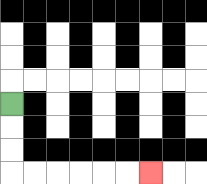{'start': '[0, 4]', 'end': '[6, 7]', 'path_directions': 'D,D,D,R,R,R,R,R,R', 'path_coordinates': '[[0, 4], [0, 5], [0, 6], [0, 7], [1, 7], [2, 7], [3, 7], [4, 7], [5, 7], [6, 7]]'}